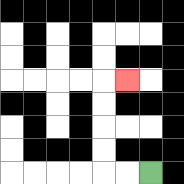{'start': '[6, 7]', 'end': '[5, 3]', 'path_directions': 'L,L,U,U,U,U,R', 'path_coordinates': '[[6, 7], [5, 7], [4, 7], [4, 6], [4, 5], [4, 4], [4, 3], [5, 3]]'}